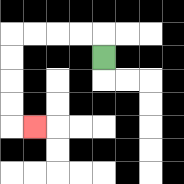{'start': '[4, 2]', 'end': '[1, 5]', 'path_directions': 'U,L,L,L,L,D,D,D,D,R', 'path_coordinates': '[[4, 2], [4, 1], [3, 1], [2, 1], [1, 1], [0, 1], [0, 2], [0, 3], [0, 4], [0, 5], [1, 5]]'}